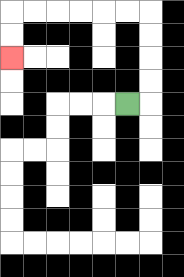{'start': '[5, 4]', 'end': '[0, 2]', 'path_directions': 'R,U,U,U,U,L,L,L,L,L,L,D,D', 'path_coordinates': '[[5, 4], [6, 4], [6, 3], [6, 2], [6, 1], [6, 0], [5, 0], [4, 0], [3, 0], [2, 0], [1, 0], [0, 0], [0, 1], [0, 2]]'}